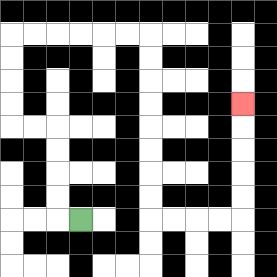{'start': '[3, 9]', 'end': '[10, 4]', 'path_directions': 'L,U,U,U,U,L,L,U,U,U,U,R,R,R,R,R,R,D,D,D,D,D,D,D,D,R,R,R,R,U,U,U,U,U', 'path_coordinates': '[[3, 9], [2, 9], [2, 8], [2, 7], [2, 6], [2, 5], [1, 5], [0, 5], [0, 4], [0, 3], [0, 2], [0, 1], [1, 1], [2, 1], [3, 1], [4, 1], [5, 1], [6, 1], [6, 2], [6, 3], [6, 4], [6, 5], [6, 6], [6, 7], [6, 8], [6, 9], [7, 9], [8, 9], [9, 9], [10, 9], [10, 8], [10, 7], [10, 6], [10, 5], [10, 4]]'}